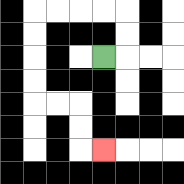{'start': '[4, 2]', 'end': '[4, 6]', 'path_directions': 'R,U,U,L,L,L,L,D,D,D,D,R,R,D,D,R', 'path_coordinates': '[[4, 2], [5, 2], [5, 1], [5, 0], [4, 0], [3, 0], [2, 0], [1, 0], [1, 1], [1, 2], [1, 3], [1, 4], [2, 4], [3, 4], [3, 5], [3, 6], [4, 6]]'}